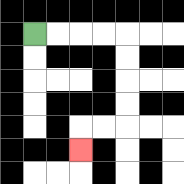{'start': '[1, 1]', 'end': '[3, 6]', 'path_directions': 'R,R,R,R,D,D,D,D,L,L,D', 'path_coordinates': '[[1, 1], [2, 1], [3, 1], [4, 1], [5, 1], [5, 2], [5, 3], [5, 4], [5, 5], [4, 5], [3, 5], [3, 6]]'}